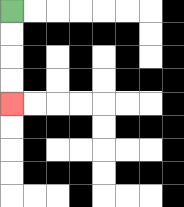{'start': '[0, 0]', 'end': '[0, 4]', 'path_directions': 'D,D,D,D', 'path_coordinates': '[[0, 0], [0, 1], [0, 2], [0, 3], [0, 4]]'}